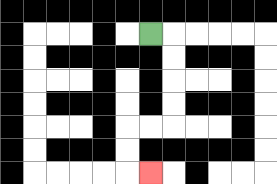{'start': '[6, 1]', 'end': '[6, 7]', 'path_directions': 'R,D,D,D,D,L,L,D,D,R', 'path_coordinates': '[[6, 1], [7, 1], [7, 2], [7, 3], [7, 4], [7, 5], [6, 5], [5, 5], [5, 6], [5, 7], [6, 7]]'}